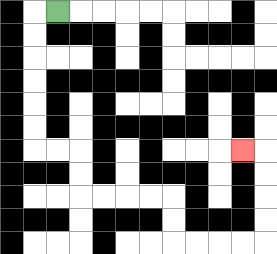{'start': '[2, 0]', 'end': '[10, 6]', 'path_directions': 'L,D,D,D,D,D,D,R,R,D,D,R,R,R,R,D,D,R,R,R,R,U,U,U,U,L', 'path_coordinates': '[[2, 0], [1, 0], [1, 1], [1, 2], [1, 3], [1, 4], [1, 5], [1, 6], [2, 6], [3, 6], [3, 7], [3, 8], [4, 8], [5, 8], [6, 8], [7, 8], [7, 9], [7, 10], [8, 10], [9, 10], [10, 10], [11, 10], [11, 9], [11, 8], [11, 7], [11, 6], [10, 6]]'}